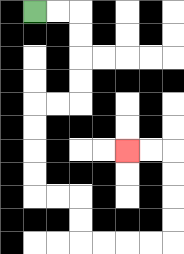{'start': '[1, 0]', 'end': '[5, 6]', 'path_directions': 'R,R,D,D,D,D,L,L,D,D,D,D,R,R,D,D,R,R,R,R,U,U,U,U,L,L', 'path_coordinates': '[[1, 0], [2, 0], [3, 0], [3, 1], [3, 2], [3, 3], [3, 4], [2, 4], [1, 4], [1, 5], [1, 6], [1, 7], [1, 8], [2, 8], [3, 8], [3, 9], [3, 10], [4, 10], [5, 10], [6, 10], [7, 10], [7, 9], [7, 8], [7, 7], [7, 6], [6, 6], [5, 6]]'}